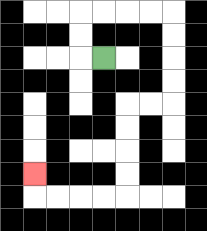{'start': '[4, 2]', 'end': '[1, 7]', 'path_directions': 'L,U,U,R,R,R,R,D,D,D,D,L,L,D,D,D,D,L,L,L,L,U', 'path_coordinates': '[[4, 2], [3, 2], [3, 1], [3, 0], [4, 0], [5, 0], [6, 0], [7, 0], [7, 1], [7, 2], [7, 3], [7, 4], [6, 4], [5, 4], [5, 5], [5, 6], [5, 7], [5, 8], [4, 8], [3, 8], [2, 8], [1, 8], [1, 7]]'}